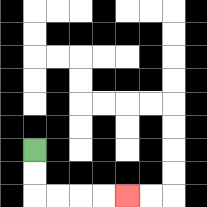{'start': '[1, 6]', 'end': '[5, 8]', 'path_directions': 'D,D,R,R,R,R', 'path_coordinates': '[[1, 6], [1, 7], [1, 8], [2, 8], [3, 8], [4, 8], [5, 8]]'}